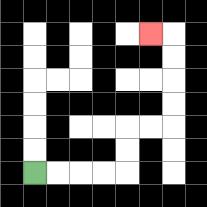{'start': '[1, 7]', 'end': '[6, 1]', 'path_directions': 'R,R,R,R,U,U,R,R,U,U,U,U,L', 'path_coordinates': '[[1, 7], [2, 7], [3, 7], [4, 7], [5, 7], [5, 6], [5, 5], [6, 5], [7, 5], [7, 4], [7, 3], [7, 2], [7, 1], [6, 1]]'}